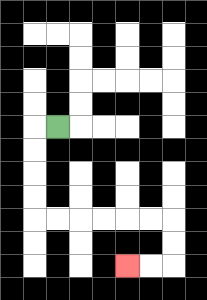{'start': '[2, 5]', 'end': '[5, 11]', 'path_directions': 'L,D,D,D,D,R,R,R,R,R,R,D,D,L,L', 'path_coordinates': '[[2, 5], [1, 5], [1, 6], [1, 7], [1, 8], [1, 9], [2, 9], [3, 9], [4, 9], [5, 9], [6, 9], [7, 9], [7, 10], [7, 11], [6, 11], [5, 11]]'}